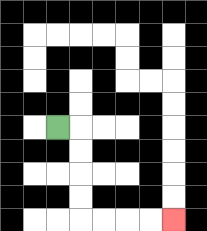{'start': '[2, 5]', 'end': '[7, 9]', 'path_directions': 'R,D,D,D,D,R,R,R,R', 'path_coordinates': '[[2, 5], [3, 5], [3, 6], [3, 7], [3, 8], [3, 9], [4, 9], [5, 9], [6, 9], [7, 9]]'}